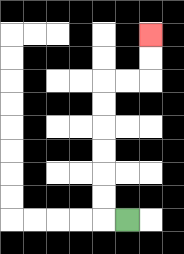{'start': '[5, 9]', 'end': '[6, 1]', 'path_directions': 'L,U,U,U,U,U,U,R,R,U,U', 'path_coordinates': '[[5, 9], [4, 9], [4, 8], [4, 7], [4, 6], [4, 5], [4, 4], [4, 3], [5, 3], [6, 3], [6, 2], [6, 1]]'}